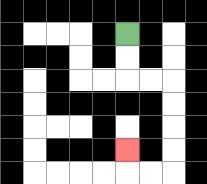{'start': '[5, 1]', 'end': '[5, 6]', 'path_directions': 'D,D,R,R,D,D,D,D,L,L,U', 'path_coordinates': '[[5, 1], [5, 2], [5, 3], [6, 3], [7, 3], [7, 4], [7, 5], [7, 6], [7, 7], [6, 7], [5, 7], [5, 6]]'}